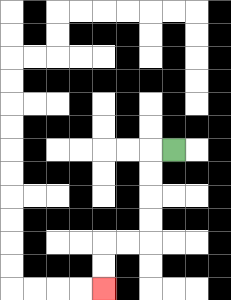{'start': '[7, 6]', 'end': '[4, 12]', 'path_directions': 'L,D,D,D,D,L,L,D,D', 'path_coordinates': '[[7, 6], [6, 6], [6, 7], [6, 8], [6, 9], [6, 10], [5, 10], [4, 10], [4, 11], [4, 12]]'}